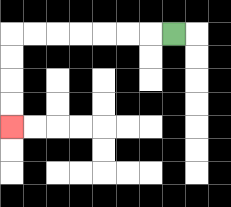{'start': '[7, 1]', 'end': '[0, 5]', 'path_directions': 'L,L,L,L,L,L,L,D,D,D,D', 'path_coordinates': '[[7, 1], [6, 1], [5, 1], [4, 1], [3, 1], [2, 1], [1, 1], [0, 1], [0, 2], [0, 3], [0, 4], [0, 5]]'}